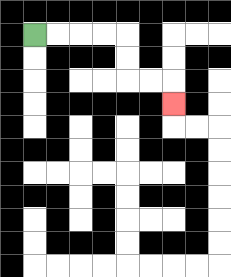{'start': '[1, 1]', 'end': '[7, 4]', 'path_directions': 'R,R,R,R,D,D,R,R,D', 'path_coordinates': '[[1, 1], [2, 1], [3, 1], [4, 1], [5, 1], [5, 2], [5, 3], [6, 3], [7, 3], [7, 4]]'}